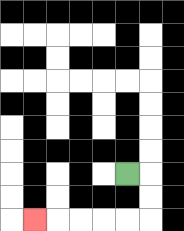{'start': '[5, 7]', 'end': '[1, 9]', 'path_directions': 'R,D,D,L,L,L,L,L', 'path_coordinates': '[[5, 7], [6, 7], [6, 8], [6, 9], [5, 9], [4, 9], [3, 9], [2, 9], [1, 9]]'}